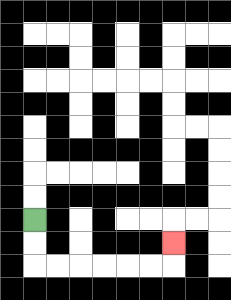{'start': '[1, 9]', 'end': '[7, 10]', 'path_directions': 'D,D,R,R,R,R,R,R,U', 'path_coordinates': '[[1, 9], [1, 10], [1, 11], [2, 11], [3, 11], [4, 11], [5, 11], [6, 11], [7, 11], [7, 10]]'}